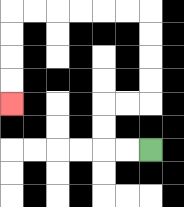{'start': '[6, 6]', 'end': '[0, 4]', 'path_directions': 'L,L,U,U,R,R,U,U,U,U,L,L,L,L,L,L,D,D,D,D', 'path_coordinates': '[[6, 6], [5, 6], [4, 6], [4, 5], [4, 4], [5, 4], [6, 4], [6, 3], [6, 2], [6, 1], [6, 0], [5, 0], [4, 0], [3, 0], [2, 0], [1, 0], [0, 0], [0, 1], [0, 2], [0, 3], [0, 4]]'}